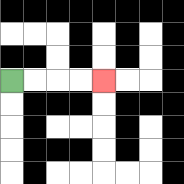{'start': '[0, 3]', 'end': '[4, 3]', 'path_directions': 'R,R,R,R', 'path_coordinates': '[[0, 3], [1, 3], [2, 3], [3, 3], [4, 3]]'}